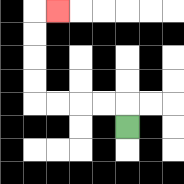{'start': '[5, 5]', 'end': '[2, 0]', 'path_directions': 'U,L,L,L,L,U,U,U,U,R', 'path_coordinates': '[[5, 5], [5, 4], [4, 4], [3, 4], [2, 4], [1, 4], [1, 3], [1, 2], [1, 1], [1, 0], [2, 0]]'}